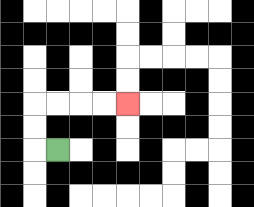{'start': '[2, 6]', 'end': '[5, 4]', 'path_directions': 'L,U,U,R,R,R,R', 'path_coordinates': '[[2, 6], [1, 6], [1, 5], [1, 4], [2, 4], [3, 4], [4, 4], [5, 4]]'}